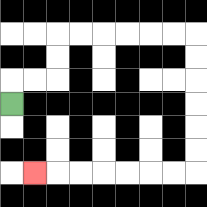{'start': '[0, 4]', 'end': '[1, 7]', 'path_directions': 'U,R,R,U,U,R,R,R,R,R,R,D,D,D,D,D,D,L,L,L,L,L,L,L', 'path_coordinates': '[[0, 4], [0, 3], [1, 3], [2, 3], [2, 2], [2, 1], [3, 1], [4, 1], [5, 1], [6, 1], [7, 1], [8, 1], [8, 2], [8, 3], [8, 4], [8, 5], [8, 6], [8, 7], [7, 7], [6, 7], [5, 7], [4, 7], [3, 7], [2, 7], [1, 7]]'}